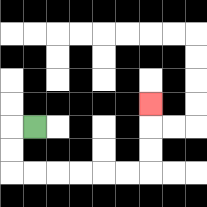{'start': '[1, 5]', 'end': '[6, 4]', 'path_directions': 'L,D,D,R,R,R,R,R,R,U,U,U', 'path_coordinates': '[[1, 5], [0, 5], [0, 6], [0, 7], [1, 7], [2, 7], [3, 7], [4, 7], [5, 7], [6, 7], [6, 6], [6, 5], [6, 4]]'}